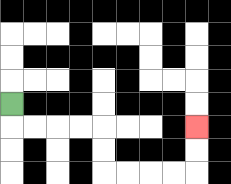{'start': '[0, 4]', 'end': '[8, 5]', 'path_directions': 'D,R,R,R,R,D,D,R,R,R,R,U,U', 'path_coordinates': '[[0, 4], [0, 5], [1, 5], [2, 5], [3, 5], [4, 5], [4, 6], [4, 7], [5, 7], [6, 7], [7, 7], [8, 7], [8, 6], [8, 5]]'}